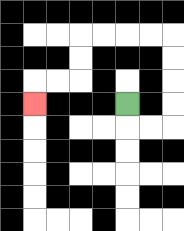{'start': '[5, 4]', 'end': '[1, 4]', 'path_directions': 'D,R,R,U,U,U,U,L,L,L,L,D,D,L,L,D', 'path_coordinates': '[[5, 4], [5, 5], [6, 5], [7, 5], [7, 4], [7, 3], [7, 2], [7, 1], [6, 1], [5, 1], [4, 1], [3, 1], [3, 2], [3, 3], [2, 3], [1, 3], [1, 4]]'}